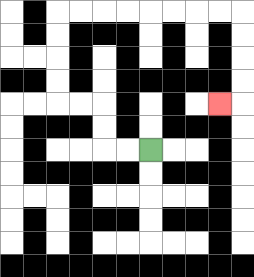{'start': '[6, 6]', 'end': '[9, 4]', 'path_directions': 'L,L,U,U,L,L,U,U,U,U,R,R,R,R,R,R,R,R,D,D,D,D,L', 'path_coordinates': '[[6, 6], [5, 6], [4, 6], [4, 5], [4, 4], [3, 4], [2, 4], [2, 3], [2, 2], [2, 1], [2, 0], [3, 0], [4, 0], [5, 0], [6, 0], [7, 0], [8, 0], [9, 0], [10, 0], [10, 1], [10, 2], [10, 3], [10, 4], [9, 4]]'}